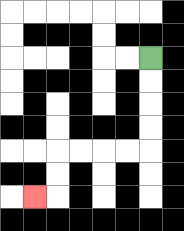{'start': '[6, 2]', 'end': '[1, 8]', 'path_directions': 'D,D,D,D,L,L,L,L,D,D,L', 'path_coordinates': '[[6, 2], [6, 3], [6, 4], [6, 5], [6, 6], [5, 6], [4, 6], [3, 6], [2, 6], [2, 7], [2, 8], [1, 8]]'}